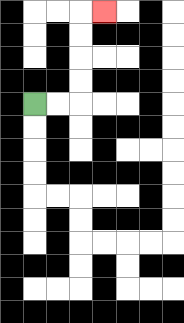{'start': '[1, 4]', 'end': '[4, 0]', 'path_directions': 'R,R,U,U,U,U,R', 'path_coordinates': '[[1, 4], [2, 4], [3, 4], [3, 3], [3, 2], [3, 1], [3, 0], [4, 0]]'}